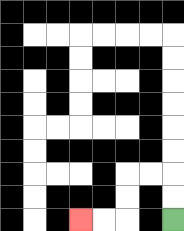{'start': '[7, 9]', 'end': '[3, 9]', 'path_directions': 'U,U,L,L,D,D,L,L', 'path_coordinates': '[[7, 9], [7, 8], [7, 7], [6, 7], [5, 7], [5, 8], [5, 9], [4, 9], [3, 9]]'}